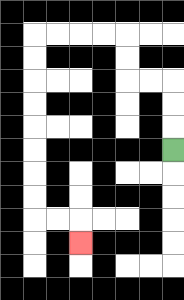{'start': '[7, 6]', 'end': '[3, 10]', 'path_directions': 'U,U,U,L,L,U,U,L,L,L,L,D,D,D,D,D,D,D,D,R,R,D', 'path_coordinates': '[[7, 6], [7, 5], [7, 4], [7, 3], [6, 3], [5, 3], [5, 2], [5, 1], [4, 1], [3, 1], [2, 1], [1, 1], [1, 2], [1, 3], [1, 4], [1, 5], [1, 6], [1, 7], [1, 8], [1, 9], [2, 9], [3, 9], [3, 10]]'}